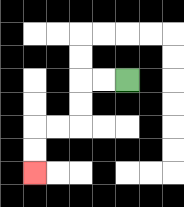{'start': '[5, 3]', 'end': '[1, 7]', 'path_directions': 'L,L,D,D,L,L,D,D', 'path_coordinates': '[[5, 3], [4, 3], [3, 3], [3, 4], [3, 5], [2, 5], [1, 5], [1, 6], [1, 7]]'}